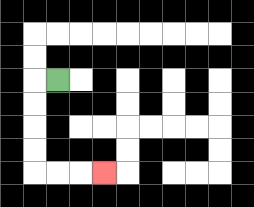{'start': '[2, 3]', 'end': '[4, 7]', 'path_directions': 'L,D,D,D,D,R,R,R', 'path_coordinates': '[[2, 3], [1, 3], [1, 4], [1, 5], [1, 6], [1, 7], [2, 7], [3, 7], [4, 7]]'}